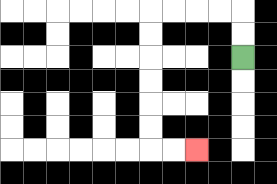{'start': '[10, 2]', 'end': '[8, 6]', 'path_directions': 'U,U,L,L,L,L,D,D,D,D,D,D,R,R', 'path_coordinates': '[[10, 2], [10, 1], [10, 0], [9, 0], [8, 0], [7, 0], [6, 0], [6, 1], [6, 2], [6, 3], [6, 4], [6, 5], [6, 6], [7, 6], [8, 6]]'}